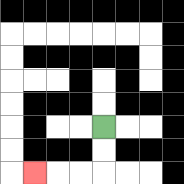{'start': '[4, 5]', 'end': '[1, 7]', 'path_directions': 'D,D,L,L,L', 'path_coordinates': '[[4, 5], [4, 6], [4, 7], [3, 7], [2, 7], [1, 7]]'}